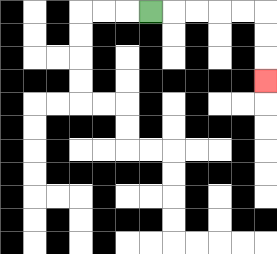{'start': '[6, 0]', 'end': '[11, 3]', 'path_directions': 'R,R,R,R,R,D,D,D', 'path_coordinates': '[[6, 0], [7, 0], [8, 0], [9, 0], [10, 0], [11, 0], [11, 1], [11, 2], [11, 3]]'}